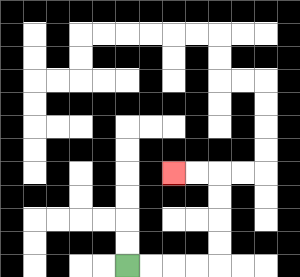{'start': '[5, 11]', 'end': '[7, 7]', 'path_directions': 'R,R,R,R,U,U,U,U,L,L', 'path_coordinates': '[[5, 11], [6, 11], [7, 11], [8, 11], [9, 11], [9, 10], [9, 9], [9, 8], [9, 7], [8, 7], [7, 7]]'}